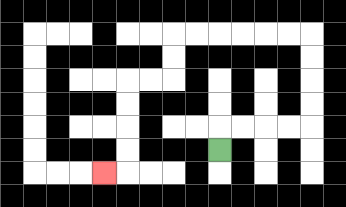{'start': '[9, 6]', 'end': '[4, 7]', 'path_directions': 'U,R,R,R,R,U,U,U,U,L,L,L,L,L,L,D,D,L,L,D,D,D,D,L', 'path_coordinates': '[[9, 6], [9, 5], [10, 5], [11, 5], [12, 5], [13, 5], [13, 4], [13, 3], [13, 2], [13, 1], [12, 1], [11, 1], [10, 1], [9, 1], [8, 1], [7, 1], [7, 2], [7, 3], [6, 3], [5, 3], [5, 4], [5, 5], [5, 6], [5, 7], [4, 7]]'}